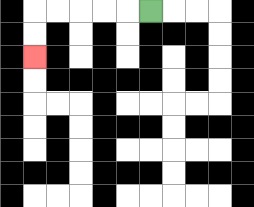{'start': '[6, 0]', 'end': '[1, 2]', 'path_directions': 'L,L,L,L,L,D,D', 'path_coordinates': '[[6, 0], [5, 0], [4, 0], [3, 0], [2, 0], [1, 0], [1, 1], [1, 2]]'}